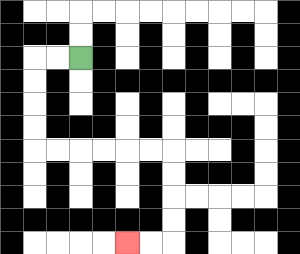{'start': '[3, 2]', 'end': '[5, 10]', 'path_directions': 'L,L,D,D,D,D,R,R,R,R,R,R,D,D,D,D,L,L', 'path_coordinates': '[[3, 2], [2, 2], [1, 2], [1, 3], [1, 4], [1, 5], [1, 6], [2, 6], [3, 6], [4, 6], [5, 6], [6, 6], [7, 6], [7, 7], [7, 8], [7, 9], [7, 10], [6, 10], [5, 10]]'}